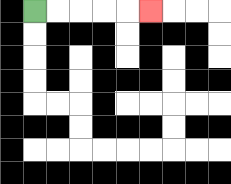{'start': '[1, 0]', 'end': '[6, 0]', 'path_directions': 'R,R,R,R,R', 'path_coordinates': '[[1, 0], [2, 0], [3, 0], [4, 0], [5, 0], [6, 0]]'}